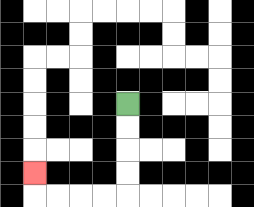{'start': '[5, 4]', 'end': '[1, 7]', 'path_directions': 'D,D,D,D,L,L,L,L,U', 'path_coordinates': '[[5, 4], [5, 5], [5, 6], [5, 7], [5, 8], [4, 8], [3, 8], [2, 8], [1, 8], [1, 7]]'}